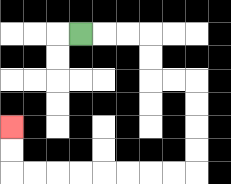{'start': '[3, 1]', 'end': '[0, 5]', 'path_directions': 'R,R,R,D,D,R,R,D,D,D,D,L,L,L,L,L,L,L,L,U,U', 'path_coordinates': '[[3, 1], [4, 1], [5, 1], [6, 1], [6, 2], [6, 3], [7, 3], [8, 3], [8, 4], [8, 5], [8, 6], [8, 7], [7, 7], [6, 7], [5, 7], [4, 7], [3, 7], [2, 7], [1, 7], [0, 7], [0, 6], [0, 5]]'}